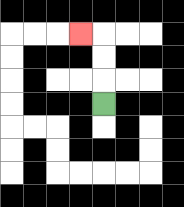{'start': '[4, 4]', 'end': '[3, 1]', 'path_directions': 'U,U,U,L', 'path_coordinates': '[[4, 4], [4, 3], [4, 2], [4, 1], [3, 1]]'}